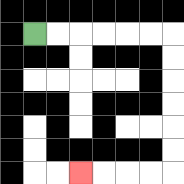{'start': '[1, 1]', 'end': '[3, 7]', 'path_directions': 'R,R,R,R,R,R,D,D,D,D,D,D,L,L,L,L', 'path_coordinates': '[[1, 1], [2, 1], [3, 1], [4, 1], [5, 1], [6, 1], [7, 1], [7, 2], [7, 3], [7, 4], [7, 5], [7, 6], [7, 7], [6, 7], [5, 7], [4, 7], [3, 7]]'}